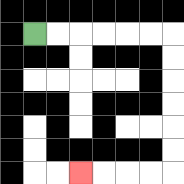{'start': '[1, 1]', 'end': '[3, 7]', 'path_directions': 'R,R,R,R,R,R,D,D,D,D,D,D,L,L,L,L', 'path_coordinates': '[[1, 1], [2, 1], [3, 1], [4, 1], [5, 1], [6, 1], [7, 1], [7, 2], [7, 3], [7, 4], [7, 5], [7, 6], [7, 7], [6, 7], [5, 7], [4, 7], [3, 7]]'}